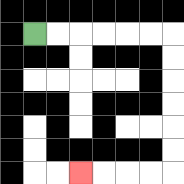{'start': '[1, 1]', 'end': '[3, 7]', 'path_directions': 'R,R,R,R,R,R,D,D,D,D,D,D,L,L,L,L', 'path_coordinates': '[[1, 1], [2, 1], [3, 1], [4, 1], [5, 1], [6, 1], [7, 1], [7, 2], [7, 3], [7, 4], [7, 5], [7, 6], [7, 7], [6, 7], [5, 7], [4, 7], [3, 7]]'}